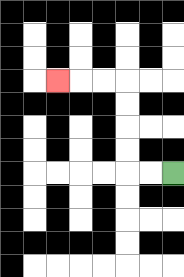{'start': '[7, 7]', 'end': '[2, 3]', 'path_directions': 'L,L,U,U,U,U,L,L,L', 'path_coordinates': '[[7, 7], [6, 7], [5, 7], [5, 6], [5, 5], [5, 4], [5, 3], [4, 3], [3, 3], [2, 3]]'}